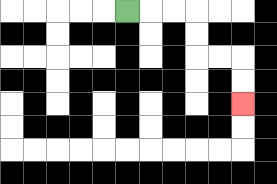{'start': '[5, 0]', 'end': '[10, 4]', 'path_directions': 'R,R,R,D,D,R,R,D,D', 'path_coordinates': '[[5, 0], [6, 0], [7, 0], [8, 0], [8, 1], [8, 2], [9, 2], [10, 2], [10, 3], [10, 4]]'}